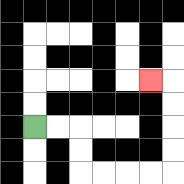{'start': '[1, 5]', 'end': '[6, 3]', 'path_directions': 'R,R,D,D,R,R,R,R,U,U,U,U,L', 'path_coordinates': '[[1, 5], [2, 5], [3, 5], [3, 6], [3, 7], [4, 7], [5, 7], [6, 7], [7, 7], [7, 6], [7, 5], [7, 4], [7, 3], [6, 3]]'}